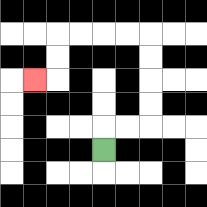{'start': '[4, 6]', 'end': '[1, 3]', 'path_directions': 'U,R,R,U,U,U,U,L,L,L,L,D,D,L', 'path_coordinates': '[[4, 6], [4, 5], [5, 5], [6, 5], [6, 4], [6, 3], [6, 2], [6, 1], [5, 1], [4, 1], [3, 1], [2, 1], [2, 2], [2, 3], [1, 3]]'}